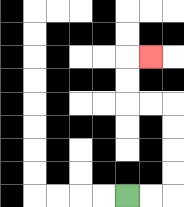{'start': '[5, 8]', 'end': '[6, 2]', 'path_directions': 'R,R,U,U,U,U,L,L,U,U,R', 'path_coordinates': '[[5, 8], [6, 8], [7, 8], [7, 7], [7, 6], [7, 5], [7, 4], [6, 4], [5, 4], [5, 3], [5, 2], [6, 2]]'}